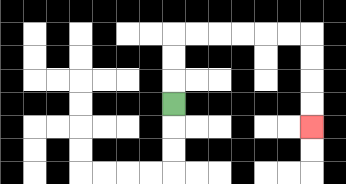{'start': '[7, 4]', 'end': '[13, 5]', 'path_directions': 'U,U,U,R,R,R,R,R,R,D,D,D,D', 'path_coordinates': '[[7, 4], [7, 3], [7, 2], [7, 1], [8, 1], [9, 1], [10, 1], [11, 1], [12, 1], [13, 1], [13, 2], [13, 3], [13, 4], [13, 5]]'}